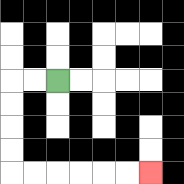{'start': '[2, 3]', 'end': '[6, 7]', 'path_directions': 'L,L,D,D,D,D,R,R,R,R,R,R', 'path_coordinates': '[[2, 3], [1, 3], [0, 3], [0, 4], [0, 5], [0, 6], [0, 7], [1, 7], [2, 7], [3, 7], [4, 7], [5, 7], [6, 7]]'}